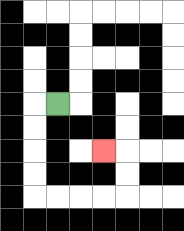{'start': '[2, 4]', 'end': '[4, 6]', 'path_directions': 'L,D,D,D,D,R,R,R,R,U,U,L', 'path_coordinates': '[[2, 4], [1, 4], [1, 5], [1, 6], [1, 7], [1, 8], [2, 8], [3, 8], [4, 8], [5, 8], [5, 7], [5, 6], [4, 6]]'}